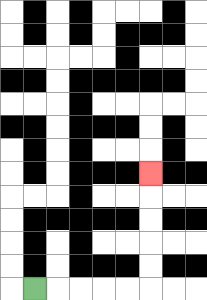{'start': '[1, 12]', 'end': '[6, 7]', 'path_directions': 'R,R,R,R,R,U,U,U,U,U', 'path_coordinates': '[[1, 12], [2, 12], [3, 12], [4, 12], [5, 12], [6, 12], [6, 11], [6, 10], [6, 9], [6, 8], [6, 7]]'}